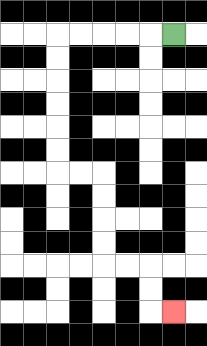{'start': '[7, 1]', 'end': '[7, 13]', 'path_directions': 'L,L,L,L,L,D,D,D,D,D,D,R,R,D,D,D,D,R,R,D,D,R', 'path_coordinates': '[[7, 1], [6, 1], [5, 1], [4, 1], [3, 1], [2, 1], [2, 2], [2, 3], [2, 4], [2, 5], [2, 6], [2, 7], [3, 7], [4, 7], [4, 8], [4, 9], [4, 10], [4, 11], [5, 11], [6, 11], [6, 12], [6, 13], [7, 13]]'}